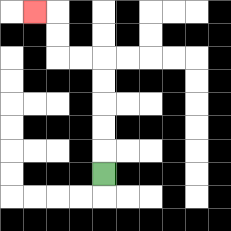{'start': '[4, 7]', 'end': '[1, 0]', 'path_directions': 'U,U,U,U,U,L,L,U,U,L', 'path_coordinates': '[[4, 7], [4, 6], [4, 5], [4, 4], [4, 3], [4, 2], [3, 2], [2, 2], [2, 1], [2, 0], [1, 0]]'}